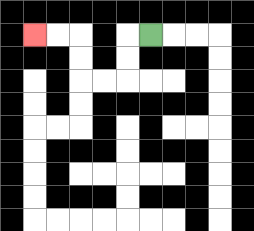{'start': '[6, 1]', 'end': '[1, 1]', 'path_directions': 'L,D,D,L,L,U,U,L,L', 'path_coordinates': '[[6, 1], [5, 1], [5, 2], [5, 3], [4, 3], [3, 3], [3, 2], [3, 1], [2, 1], [1, 1]]'}